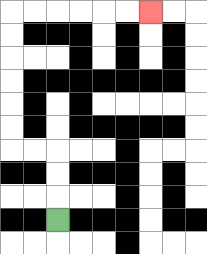{'start': '[2, 9]', 'end': '[6, 0]', 'path_directions': 'U,U,U,L,L,U,U,U,U,U,U,R,R,R,R,R,R', 'path_coordinates': '[[2, 9], [2, 8], [2, 7], [2, 6], [1, 6], [0, 6], [0, 5], [0, 4], [0, 3], [0, 2], [0, 1], [0, 0], [1, 0], [2, 0], [3, 0], [4, 0], [5, 0], [6, 0]]'}